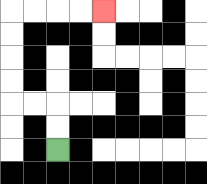{'start': '[2, 6]', 'end': '[4, 0]', 'path_directions': 'U,U,L,L,U,U,U,U,R,R,R,R', 'path_coordinates': '[[2, 6], [2, 5], [2, 4], [1, 4], [0, 4], [0, 3], [0, 2], [0, 1], [0, 0], [1, 0], [2, 0], [3, 0], [4, 0]]'}